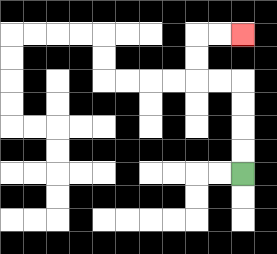{'start': '[10, 7]', 'end': '[10, 1]', 'path_directions': 'U,U,U,U,L,L,U,U,R,R', 'path_coordinates': '[[10, 7], [10, 6], [10, 5], [10, 4], [10, 3], [9, 3], [8, 3], [8, 2], [8, 1], [9, 1], [10, 1]]'}